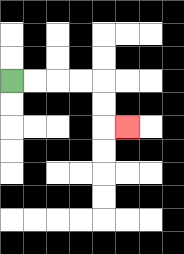{'start': '[0, 3]', 'end': '[5, 5]', 'path_directions': 'R,R,R,R,D,D,R', 'path_coordinates': '[[0, 3], [1, 3], [2, 3], [3, 3], [4, 3], [4, 4], [4, 5], [5, 5]]'}